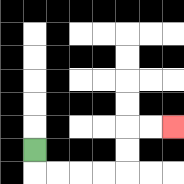{'start': '[1, 6]', 'end': '[7, 5]', 'path_directions': 'D,R,R,R,R,U,U,R,R', 'path_coordinates': '[[1, 6], [1, 7], [2, 7], [3, 7], [4, 7], [5, 7], [5, 6], [5, 5], [6, 5], [7, 5]]'}